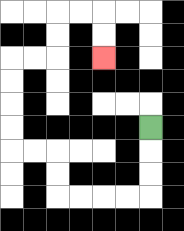{'start': '[6, 5]', 'end': '[4, 2]', 'path_directions': 'D,D,D,L,L,L,L,U,U,L,L,U,U,U,U,R,R,U,U,R,R,D,D', 'path_coordinates': '[[6, 5], [6, 6], [6, 7], [6, 8], [5, 8], [4, 8], [3, 8], [2, 8], [2, 7], [2, 6], [1, 6], [0, 6], [0, 5], [0, 4], [0, 3], [0, 2], [1, 2], [2, 2], [2, 1], [2, 0], [3, 0], [4, 0], [4, 1], [4, 2]]'}